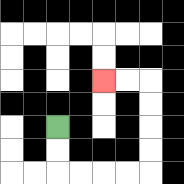{'start': '[2, 5]', 'end': '[4, 3]', 'path_directions': 'D,D,R,R,R,R,U,U,U,U,L,L', 'path_coordinates': '[[2, 5], [2, 6], [2, 7], [3, 7], [4, 7], [5, 7], [6, 7], [6, 6], [6, 5], [6, 4], [6, 3], [5, 3], [4, 3]]'}